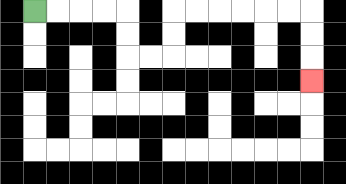{'start': '[1, 0]', 'end': '[13, 3]', 'path_directions': 'R,R,R,R,D,D,R,R,U,U,R,R,R,R,R,R,D,D,D', 'path_coordinates': '[[1, 0], [2, 0], [3, 0], [4, 0], [5, 0], [5, 1], [5, 2], [6, 2], [7, 2], [7, 1], [7, 0], [8, 0], [9, 0], [10, 0], [11, 0], [12, 0], [13, 0], [13, 1], [13, 2], [13, 3]]'}